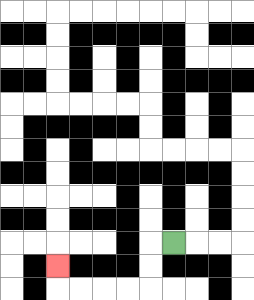{'start': '[7, 10]', 'end': '[2, 11]', 'path_directions': 'L,D,D,L,L,L,L,U', 'path_coordinates': '[[7, 10], [6, 10], [6, 11], [6, 12], [5, 12], [4, 12], [3, 12], [2, 12], [2, 11]]'}